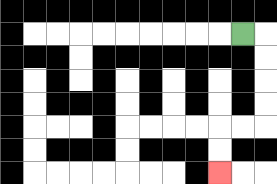{'start': '[10, 1]', 'end': '[9, 7]', 'path_directions': 'R,D,D,D,D,L,L,D,D', 'path_coordinates': '[[10, 1], [11, 1], [11, 2], [11, 3], [11, 4], [11, 5], [10, 5], [9, 5], [9, 6], [9, 7]]'}